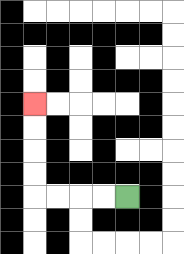{'start': '[5, 8]', 'end': '[1, 4]', 'path_directions': 'L,L,L,L,U,U,U,U', 'path_coordinates': '[[5, 8], [4, 8], [3, 8], [2, 8], [1, 8], [1, 7], [1, 6], [1, 5], [1, 4]]'}